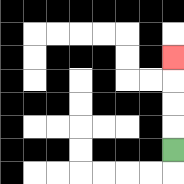{'start': '[7, 6]', 'end': '[7, 2]', 'path_directions': 'U,U,U,U', 'path_coordinates': '[[7, 6], [7, 5], [7, 4], [7, 3], [7, 2]]'}